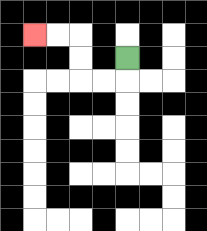{'start': '[5, 2]', 'end': '[1, 1]', 'path_directions': 'D,L,L,U,U,L,L', 'path_coordinates': '[[5, 2], [5, 3], [4, 3], [3, 3], [3, 2], [3, 1], [2, 1], [1, 1]]'}